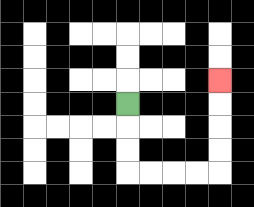{'start': '[5, 4]', 'end': '[9, 3]', 'path_directions': 'D,D,D,R,R,R,R,U,U,U,U', 'path_coordinates': '[[5, 4], [5, 5], [5, 6], [5, 7], [6, 7], [7, 7], [8, 7], [9, 7], [9, 6], [9, 5], [9, 4], [9, 3]]'}